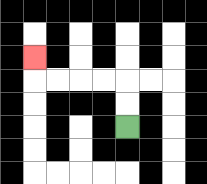{'start': '[5, 5]', 'end': '[1, 2]', 'path_directions': 'U,U,L,L,L,L,U', 'path_coordinates': '[[5, 5], [5, 4], [5, 3], [4, 3], [3, 3], [2, 3], [1, 3], [1, 2]]'}